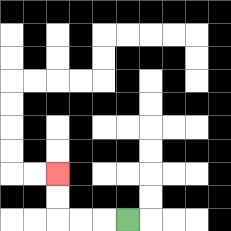{'start': '[5, 9]', 'end': '[2, 7]', 'path_directions': 'L,L,L,U,U', 'path_coordinates': '[[5, 9], [4, 9], [3, 9], [2, 9], [2, 8], [2, 7]]'}